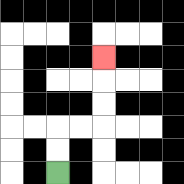{'start': '[2, 7]', 'end': '[4, 2]', 'path_directions': 'U,U,R,R,U,U,U', 'path_coordinates': '[[2, 7], [2, 6], [2, 5], [3, 5], [4, 5], [4, 4], [4, 3], [4, 2]]'}